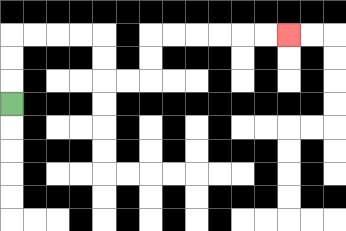{'start': '[0, 4]', 'end': '[12, 1]', 'path_directions': 'U,U,U,R,R,R,R,D,D,R,R,U,U,R,R,R,R,R,R', 'path_coordinates': '[[0, 4], [0, 3], [0, 2], [0, 1], [1, 1], [2, 1], [3, 1], [4, 1], [4, 2], [4, 3], [5, 3], [6, 3], [6, 2], [6, 1], [7, 1], [8, 1], [9, 1], [10, 1], [11, 1], [12, 1]]'}